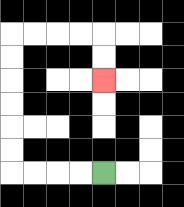{'start': '[4, 7]', 'end': '[4, 3]', 'path_directions': 'L,L,L,L,U,U,U,U,U,U,R,R,R,R,D,D', 'path_coordinates': '[[4, 7], [3, 7], [2, 7], [1, 7], [0, 7], [0, 6], [0, 5], [0, 4], [0, 3], [0, 2], [0, 1], [1, 1], [2, 1], [3, 1], [4, 1], [4, 2], [4, 3]]'}